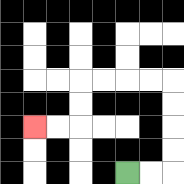{'start': '[5, 7]', 'end': '[1, 5]', 'path_directions': 'R,R,U,U,U,U,L,L,L,L,D,D,L,L', 'path_coordinates': '[[5, 7], [6, 7], [7, 7], [7, 6], [7, 5], [7, 4], [7, 3], [6, 3], [5, 3], [4, 3], [3, 3], [3, 4], [3, 5], [2, 5], [1, 5]]'}